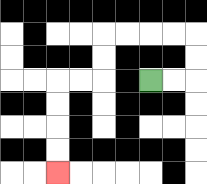{'start': '[6, 3]', 'end': '[2, 7]', 'path_directions': 'R,R,U,U,L,L,L,L,D,D,L,L,D,D,D,D', 'path_coordinates': '[[6, 3], [7, 3], [8, 3], [8, 2], [8, 1], [7, 1], [6, 1], [5, 1], [4, 1], [4, 2], [4, 3], [3, 3], [2, 3], [2, 4], [2, 5], [2, 6], [2, 7]]'}